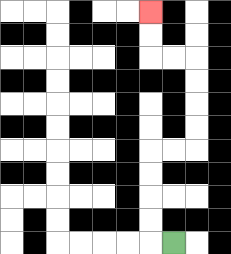{'start': '[7, 10]', 'end': '[6, 0]', 'path_directions': 'L,U,U,U,U,R,R,U,U,U,U,L,L,U,U', 'path_coordinates': '[[7, 10], [6, 10], [6, 9], [6, 8], [6, 7], [6, 6], [7, 6], [8, 6], [8, 5], [8, 4], [8, 3], [8, 2], [7, 2], [6, 2], [6, 1], [6, 0]]'}